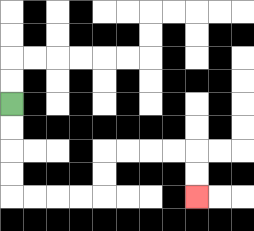{'start': '[0, 4]', 'end': '[8, 8]', 'path_directions': 'D,D,D,D,R,R,R,R,U,U,R,R,R,R,D,D', 'path_coordinates': '[[0, 4], [0, 5], [0, 6], [0, 7], [0, 8], [1, 8], [2, 8], [3, 8], [4, 8], [4, 7], [4, 6], [5, 6], [6, 6], [7, 6], [8, 6], [8, 7], [8, 8]]'}